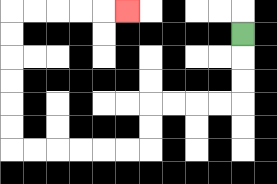{'start': '[10, 1]', 'end': '[5, 0]', 'path_directions': 'D,D,D,L,L,L,L,D,D,L,L,L,L,L,L,U,U,U,U,U,U,R,R,R,R,R', 'path_coordinates': '[[10, 1], [10, 2], [10, 3], [10, 4], [9, 4], [8, 4], [7, 4], [6, 4], [6, 5], [6, 6], [5, 6], [4, 6], [3, 6], [2, 6], [1, 6], [0, 6], [0, 5], [0, 4], [0, 3], [0, 2], [0, 1], [0, 0], [1, 0], [2, 0], [3, 0], [4, 0], [5, 0]]'}